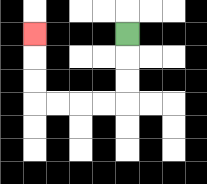{'start': '[5, 1]', 'end': '[1, 1]', 'path_directions': 'D,D,D,L,L,L,L,U,U,U', 'path_coordinates': '[[5, 1], [5, 2], [5, 3], [5, 4], [4, 4], [3, 4], [2, 4], [1, 4], [1, 3], [1, 2], [1, 1]]'}